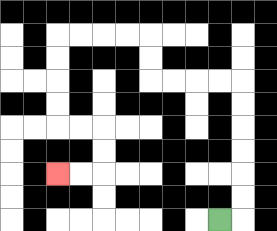{'start': '[9, 9]', 'end': '[2, 7]', 'path_directions': 'R,U,U,U,U,U,U,L,L,L,L,U,U,L,L,L,L,D,D,D,D,R,R,D,D,L,L', 'path_coordinates': '[[9, 9], [10, 9], [10, 8], [10, 7], [10, 6], [10, 5], [10, 4], [10, 3], [9, 3], [8, 3], [7, 3], [6, 3], [6, 2], [6, 1], [5, 1], [4, 1], [3, 1], [2, 1], [2, 2], [2, 3], [2, 4], [2, 5], [3, 5], [4, 5], [4, 6], [4, 7], [3, 7], [2, 7]]'}